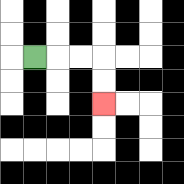{'start': '[1, 2]', 'end': '[4, 4]', 'path_directions': 'R,R,R,D,D', 'path_coordinates': '[[1, 2], [2, 2], [3, 2], [4, 2], [4, 3], [4, 4]]'}